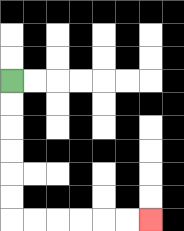{'start': '[0, 3]', 'end': '[6, 9]', 'path_directions': 'D,D,D,D,D,D,R,R,R,R,R,R', 'path_coordinates': '[[0, 3], [0, 4], [0, 5], [0, 6], [0, 7], [0, 8], [0, 9], [1, 9], [2, 9], [3, 9], [4, 9], [5, 9], [6, 9]]'}